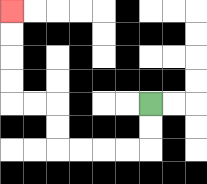{'start': '[6, 4]', 'end': '[0, 0]', 'path_directions': 'D,D,L,L,L,L,U,U,L,L,U,U,U,U', 'path_coordinates': '[[6, 4], [6, 5], [6, 6], [5, 6], [4, 6], [3, 6], [2, 6], [2, 5], [2, 4], [1, 4], [0, 4], [0, 3], [0, 2], [0, 1], [0, 0]]'}